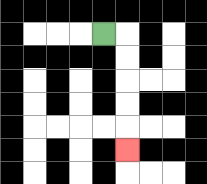{'start': '[4, 1]', 'end': '[5, 6]', 'path_directions': 'R,D,D,D,D,D', 'path_coordinates': '[[4, 1], [5, 1], [5, 2], [5, 3], [5, 4], [5, 5], [5, 6]]'}